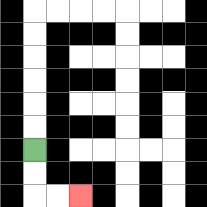{'start': '[1, 6]', 'end': '[3, 8]', 'path_directions': 'D,D,R,R', 'path_coordinates': '[[1, 6], [1, 7], [1, 8], [2, 8], [3, 8]]'}